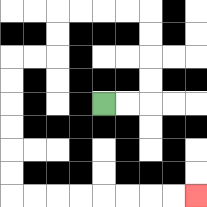{'start': '[4, 4]', 'end': '[8, 8]', 'path_directions': 'R,R,U,U,U,U,L,L,L,L,D,D,L,L,D,D,D,D,D,D,R,R,R,R,R,R,R,R', 'path_coordinates': '[[4, 4], [5, 4], [6, 4], [6, 3], [6, 2], [6, 1], [6, 0], [5, 0], [4, 0], [3, 0], [2, 0], [2, 1], [2, 2], [1, 2], [0, 2], [0, 3], [0, 4], [0, 5], [0, 6], [0, 7], [0, 8], [1, 8], [2, 8], [3, 8], [4, 8], [5, 8], [6, 8], [7, 8], [8, 8]]'}